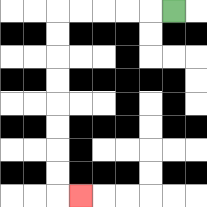{'start': '[7, 0]', 'end': '[3, 8]', 'path_directions': 'L,L,L,L,L,D,D,D,D,D,D,D,D,R', 'path_coordinates': '[[7, 0], [6, 0], [5, 0], [4, 0], [3, 0], [2, 0], [2, 1], [2, 2], [2, 3], [2, 4], [2, 5], [2, 6], [2, 7], [2, 8], [3, 8]]'}